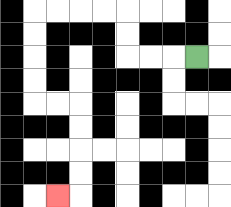{'start': '[8, 2]', 'end': '[2, 8]', 'path_directions': 'L,L,L,U,U,L,L,L,L,D,D,D,D,R,R,D,D,D,D,L', 'path_coordinates': '[[8, 2], [7, 2], [6, 2], [5, 2], [5, 1], [5, 0], [4, 0], [3, 0], [2, 0], [1, 0], [1, 1], [1, 2], [1, 3], [1, 4], [2, 4], [3, 4], [3, 5], [3, 6], [3, 7], [3, 8], [2, 8]]'}